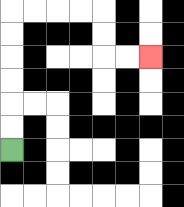{'start': '[0, 6]', 'end': '[6, 2]', 'path_directions': 'U,U,U,U,U,U,R,R,R,R,D,D,R,R', 'path_coordinates': '[[0, 6], [0, 5], [0, 4], [0, 3], [0, 2], [0, 1], [0, 0], [1, 0], [2, 0], [3, 0], [4, 0], [4, 1], [4, 2], [5, 2], [6, 2]]'}